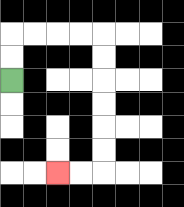{'start': '[0, 3]', 'end': '[2, 7]', 'path_directions': 'U,U,R,R,R,R,D,D,D,D,D,D,L,L', 'path_coordinates': '[[0, 3], [0, 2], [0, 1], [1, 1], [2, 1], [3, 1], [4, 1], [4, 2], [4, 3], [4, 4], [4, 5], [4, 6], [4, 7], [3, 7], [2, 7]]'}